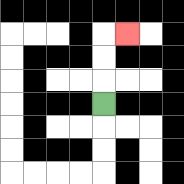{'start': '[4, 4]', 'end': '[5, 1]', 'path_directions': 'U,U,U,R', 'path_coordinates': '[[4, 4], [4, 3], [4, 2], [4, 1], [5, 1]]'}